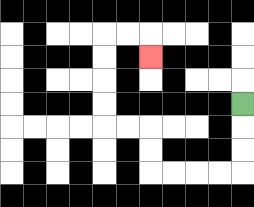{'start': '[10, 4]', 'end': '[6, 2]', 'path_directions': 'D,D,D,L,L,L,L,U,U,L,L,U,U,U,U,R,R,D', 'path_coordinates': '[[10, 4], [10, 5], [10, 6], [10, 7], [9, 7], [8, 7], [7, 7], [6, 7], [6, 6], [6, 5], [5, 5], [4, 5], [4, 4], [4, 3], [4, 2], [4, 1], [5, 1], [6, 1], [6, 2]]'}